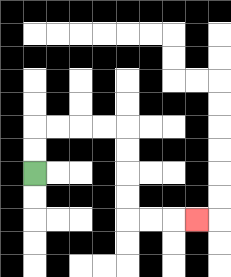{'start': '[1, 7]', 'end': '[8, 9]', 'path_directions': 'U,U,R,R,R,R,D,D,D,D,R,R,R', 'path_coordinates': '[[1, 7], [1, 6], [1, 5], [2, 5], [3, 5], [4, 5], [5, 5], [5, 6], [5, 7], [5, 8], [5, 9], [6, 9], [7, 9], [8, 9]]'}